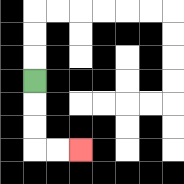{'start': '[1, 3]', 'end': '[3, 6]', 'path_directions': 'D,D,D,R,R', 'path_coordinates': '[[1, 3], [1, 4], [1, 5], [1, 6], [2, 6], [3, 6]]'}